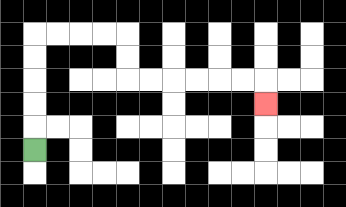{'start': '[1, 6]', 'end': '[11, 4]', 'path_directions': 'U,U,U,U,U,R,R,R,R,D,D,R,R,R,R,R,R,D', 'path_coordinates': '[[1, 6], [1, 5], [1, 4], [1, 3], [1, 2], [1, 1], [2, 1], [3, 1], [4, 1], [5, 1], [5, 2], [5, 3], [6, 3], [7, 3], [8, 3], [9, 3], [10, 3], [11, 3], [11, 4]]'}